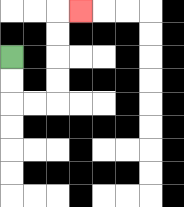{'start': '[0, 2]', 'end': '[3, 0]', 'path_directions': 'D,D,R,R,U,U,U,U,R', 'path_coordinates': '[[0, 2], [0, 3], [0, 4], [1, 4], [2, 4], [2, 3], [2, 2], [2, 1], [2, 0], [3, 0]]'}